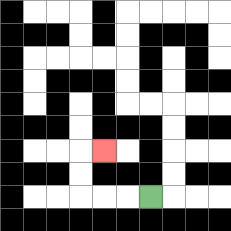{'start': '[6, 8]', 'end': '[4, 6]', 'path_directions': 'L,L,L,U,U,R', 'path_coordinates': '[[6, 8], [5, 8], [4, 8], [3, 8], [3, 7], [3, 6], [4, 6]]'}